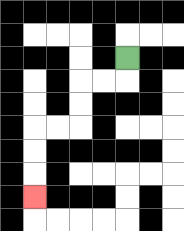{'start': '[5, 2]', 'end': '[1, 8]', 'path_directions': 'D,L,L,D,D,L,L,D,D,D', 'path_coordinates': '[[5, 2], [5, 3], [4, 3], [3, 3], [3, 4], [3, 5], [2, 5], [1, 5], [1, 6], [1, 7], [1, 8]]'}